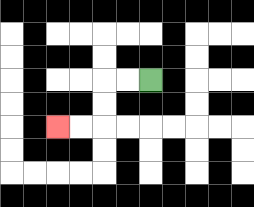{'start': '[6, 3]', 'end': '[2, 5]', 'path_directions': 'L,L,D,D,L,L', 'path_coordinates': '[[6, 3], [5, 3], [4, 3], [4, 4], [4, 5], [3, 5], [2, 5]]'}